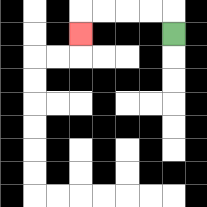{'start': '[7, 1]', 'end': '[3, 1]', 'path_directions': 'U,L,L,L,L,D', 'path_coordinates': '[[7, 1], [7, 0], [6, 0], [5, 0], [4, 0], [3, 0], [3, 1]]'}